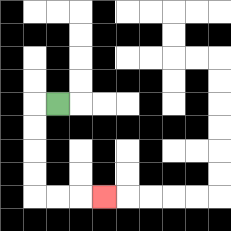{'start': '[2, 4]', 'end': '[4, 8]', 'path_directions': 'L,D,D,D,D,R,R,R', 'path_coordinates': '[[2, 4], [1, 4], [1, 5], [1, 6], [1, 7], [1, 8], [2, 8], [3, 8], [4, 8]]'}